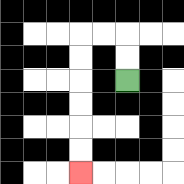{'start': '[5, 3]', 'end': '[3, 7]', 'path_directions': 'U,U,L,L,D,D,D,D,D,D', 'path_coordinates': '[[5, 3], [5, 2], [5, 1], [4, 1], [3, 1], [3, 2], [3, 3], [3, 4], [3, 5], [3, 6], [3, 7]]'}